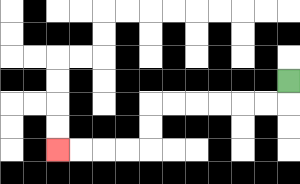{'start': '[12, 3]', 'end': '[2, 6]', 'path_directions': 'D,L,L,L,L,L,L,D,D,L,L,L,L', 'path_coordinates': '[[12, 3], [12, 4], [11, 4], [10, 4], [9, 4], [8, 4], [7, 4], [6, 4], [6, 5], [6, 6], [5, 6], [4, 6], [3, 6], [2, 6]]'}